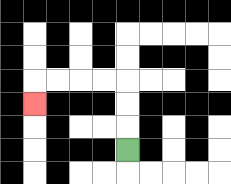{'start': '[5, 6]', 'end': '[1, 4]', 'path_directions': 'U,U,U,L,L,L,L,D', 'path_coordinates': '[[5, 6], [5, 5], [5, 4], [5, 3], [4, 3], [3, 3], [2, 3], [1, 3], [1, 4]]'}